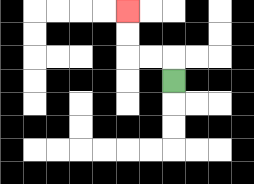{'start': '[7, 3]', 'end': '[5, 0]', 'path_directions': 'U,L,L,U,U', 'path_coordinates': '[[7, 3], [7, 2], [6, 2], [5, 2], [5, 1], [5, 0]]'}